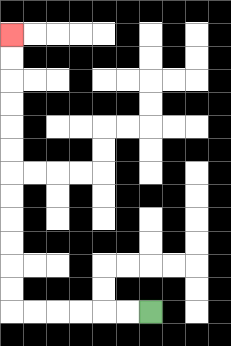{'start': '[6, 13]', 'end': '[0, 1]', 'path_directions': 'L,L,L,L,L,L,U,U,U,U,U,U,U,U,U,U,U,U', 'path_coordinates': '[[6, 13], [5, 13], [4, 13], [3, 13], [2, 13], [1, 13], [0, 13], [0, 12], [0, 11], [0, 10], [0, 9], [0, 8], [0, 7], [0, 6], [0, 5], [0, 4], [0, 3], [0, 2], [0, 1]]'}